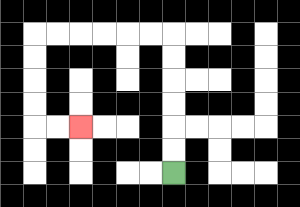{'start': '[7, 7]', 'end': '[3, 5]', 'path_directions': 'U,U,U,U,U,U,L,L,L,L,L,L,D,D,D,D,R,R', 'path_coordinates': '[[7, 7], [7, 6], [7, 5], [7, 4], [7, 3], [7, 2], [7, 1], [6, 1], [5, 1], [4, 1], [3, 1], [2, 1], [1, 1], [1, 2], [1, 3], [1, 4], [1, 5], [2, 5], [3, 5]]'}